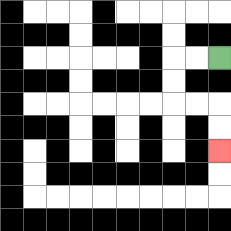{'start': '[9, 2]', 'end': '[9, 6]', 'path_directions': 'L,L,D,D,R,R,D,D', 'path_coordinates': '[[9, 2], [8, 2], [7, 2], [7, 3], [7, 4], [8, 4], [9, 4], [9, 5], [9, 6]]'}